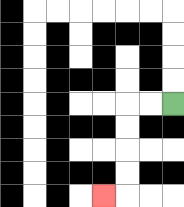{'start': '[7, 4]', 'end': '[4, 8]', 'path_directions': 'L,L,D,D,D,D,L', 'path_coordinates': '[[7, 4], [6, 4], [5, 4], [5, 5], [5, 6], [5, 7], [5, 8], [4, 8]]'}